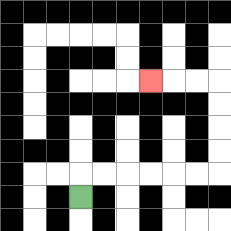{'start': '[3, 8]', 'end': '[6, 3]', 'path_directions': 'U,R,R,R,R,R,R,U,U,U,U,L,L,L', 'path_coordinates': '[[3, 8], [3, 7], [4, 7], [5, 7], [6, 7], [7, 7], [8, 7], [9, 7], [9, 6], [9, 5], [9, 4], [9, 3], [8, 3], [7, 3], [6, 3]]'}